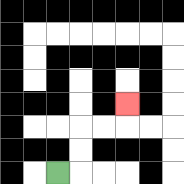{'start': '[2, 7]', 'end': '[5, 4]', 'path_directions': 'R,U,U,R,R,U', 'path_coordinates': '[[2, 7], [3, 7], [3, 6], [3, 5], [4, 5], [5, 5], [5, 4]]'}